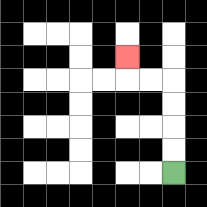{'start': '[7, 7]', 'end': '[5, 2]', 'path_directions': 'U,U,U,U,L,L,U', 'path_coordinates': '[[7, 7], [7, 6], [7, 5], [7, 4], [7, 3], [6, 3], [5, 3], [5, 2]]'}